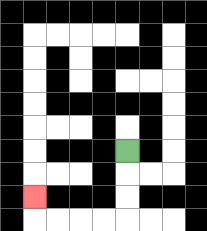{'start': '[5, 6]', 'end': '[1, 8]', 'path_directions': 'D,D,D,L,L,L,L,U', 'path_coordinates': '[[5, 6], [5, 7], [5, 8], [5, 9], [4, 9], [3, 9], [2, 9], [1, 9], [1, 8]]'}